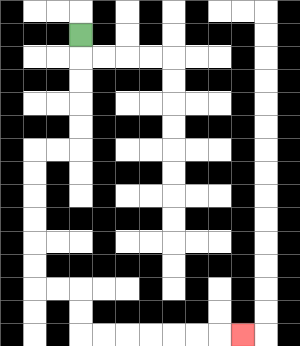{'start': '[3, 1]', 'end': '[10, 14]', 'path_directions': 'D,D,D,D,D,L,L,D,D,D,D,D,D,R,R,D,D,R,R,R,R,R,R,R', 'path_coordinates': '[[3, 1], [3, 2], [3, 3], [3, 4], [3, 5], [3, 6], [2, 6], [1, 6], [1, 7], [1, 8], [1, 9], [1, 10], [1, 11], [1, 12], [2, 12], [3, 12], [3, 13], [3, 14], [4, 14], [5, 14], [6, 14], [7, 14], [8, 14], [9, 14], [10, 14]]'}